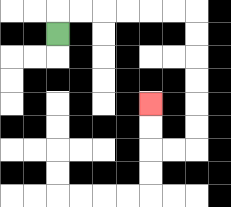{'start': '[2, 1]', 'end': '[6, 4]', 'path_directions': 'U,R,R,R,R,R,R,D,D,D,D,D,D,L,L,U,U', 'path_coordinates': '[[2, 1], [2, 0], [3, 0], [4, 0], [5, 0], [6, 0], [7, 0], [8, 0], [8, 1], [8, 2], [8, 3], [8, 4], [8, 5], [8, 6], [7, 6], [6, 6], [6, 5], [6, 4]]'}